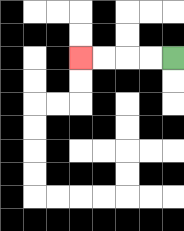{'start': '[7, 2]', 'end': '[3, 2]', 'path_directions': 'L,L,L,L', 'path_coordinates': '[[7, 2], [6, 2], [5, 2], [4, 2], [3, 2]]'}